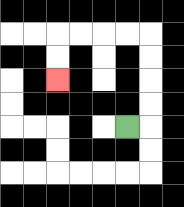{'start': '[5, 5]', 'end': '[2, 3]', 'path_directions': 'R,U,U,U,U,L,L,L,L,D,D', 'path_coordinates': '[[5, 5], [6, 5], [6, 4], [6, 3], [6, 2], [6, 1], [5, 1], [4, 1], [3, 1], [2, 1], [2, 2], [2, 3]]'}